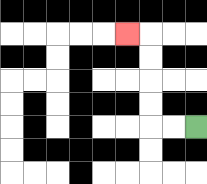{'start': '[8, 5]', 'end': '[5, 1]', 'path_directions': 'L,L,U,U,U,U,L', 'path_coordinates': '[[8, 5], [7, 5], [6, 5], [6, 4], [6, 3], [6, 2], [6, 1], [5, 1]]'}